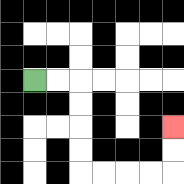{'start': '[1, 3]', 'end': '[7, 5]', 'path_directions': 'R,R,D,D,D,D,R,R,R,R,U,U', 'path_coordinates': '[[1, 3], [2, 3], [3, 3], [3, 4], [3, 5], [3, 6], [3, 7], [4, 7], [5, 7], [6, 7], [7, 7], [7, 6], [7, 5]]'}